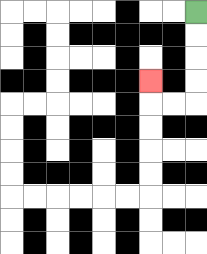{'start': '[8, 0]', 'end': '[6, 3]', 'path_directions': 'D,D,D,D,L,L,U', 'path_coordinates': '[[8, 0], [8, 1], [8, 2], [8, 3], [8, 4], [7, 4], [6, 4], [6, 3]]'}